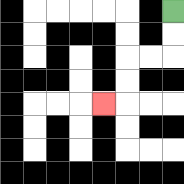{'start': '[7, 0]', 'end': '[4, 4]', 'path_directions': 'D,D,L,L,D,D,L', 'path_coordinates': '[[7, 0], [7, 1], [7, 2], [6, 2], [5, 2], [5, 3], [5, 4], [4, 4]]'}